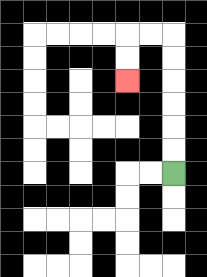{'start': '[7, 7]', 'end': '[5, 3]', 'path_directions': 'U,U,U,U,U,U,L,L,D,D', 'path_coordinates': '[[7, 7], [7, 6], [7, 5], [7, 4], [7, 3], [7, 2], [7, 1], [6, 1], [5, 1], [5, 2], [5, 3]]'}